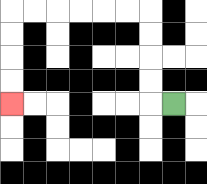{'start': '[7, 4]', 'end': '[0, 4]', 'path_directions': 'L,U,U,U,U,L,L,L,L,L,L,D,D,D,D', 'path_coordinates': '[[7, 4], [6, 4], [6, 3], [6, 2], [6, 1], [6, 0], [5, 0], [4, 0], [3, 0], [2, 0], [1, 0], [0, 0], [0, 1], [0, 2], [0, 3], [0, 4]]'}